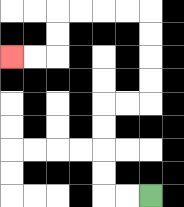{'start': '[6, 8]', 'end': '[0, 2]', 'path_directions': 'L,L,U,U,U,U,R,R,U,U,U,U,L,L,L,L,D,D,L,L', 'path_coordinates': '[[6, 8], [5, 8], [4, 8], [4, 7], [4, 6], [4, 5], [4, 4], [5, 4], [6, 4], [6, 3], [6, 2], [6, 1], [6, 0], [5, 0], [4, 0], [3, 0], [2, 0], [2, 1], [2, 2], [1, 2], [0, 2]]'}